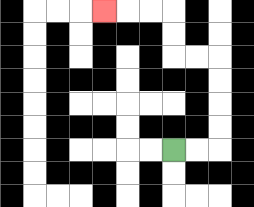{'start': '[7, 6]', 'end': '[4, 0]', 'path_directions': 'R,R,U,U,U,U,L,L,U,U,L,L,L', 'path_coordinates': '[[7, 6], [8, 6], [9, 6], [9, 5], [9, 4], [9, 3], [9, 2], [8, 2], [7, 2], [7, 1], [7, 0], [6, 0], [5, 0], [4, 0]]'}